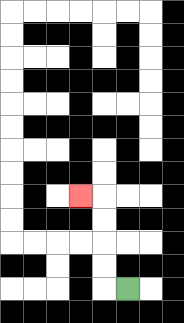{'start': '[5, 12]', 'end': '[3, 8]', 'path_directions': 'L,U,U,U,U,L', 'path_coordinates': '[[5, 12], [4, 12], [4, 11], [4, 10], [4, 9], [4, 8], [3, 8]]'}